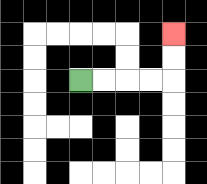{'start': '[3, 3]', 'end': '[7, 1]', 'path_directions': 'R,R,R,R,U,U', 'path_coordinates': '[[3, 3], [4, 3], [5, 3], [6, 3], [7, 3], [7, 2], [7, 1]]'}